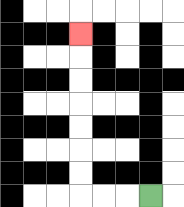{'start': '[6, 8]', 'end': '[3, 1]', 'path_directions': 'L,L,L,U,U,U,U,U,U,U', 'path_coordinates': '[[6, 8], [5, 8], [4, 8], [3, 8], [3, 7], [3, 6], [3, 5], [3, 4], [3, 3], [3, 2], [3, 1]]'}